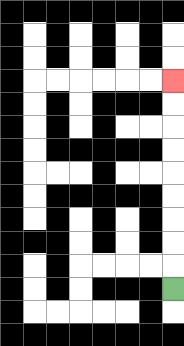{'start': '[7, 12]', 'end': '[7, 3]', 'path_directions': 'U,U,U,U,U,U,U,U,U', 'path_coordinates': '[[7, 12], [7, 11], [7, 10], [7, 9], [7, 8], [7, 7], [7, 6], [7, 5], [7, 4], [7, 3]]'}